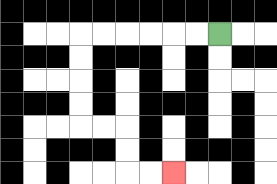{'start': '[9, 1]', 'end': '[7, 7]', 'path_directions': 'L,L,L,L,L,L,D,D,D,D,R,R,D,D,R,R', 'path_coordinates': '[[9, 1], [8, 1], [7, 1], [6, 1], [5, 1], [4, 1], [3, 1], [3, 2], [3, 3], [3, 4], [3, 5], [4, 5], [5, 5], [5, 6], [5, 7], [6, 7], [7, 7]]'}